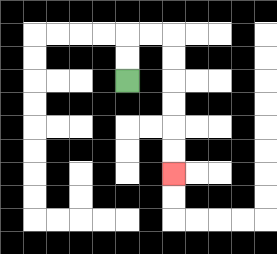{'start': '[5, 3]', 'end': '[7, 7]', 'path_directions': 'U,U,R,R,D,D,D,D,D,D', 'path_coordinates': '[[5, 3], [5, 2], [5, 1], [6, 1], [7, 1], [7, 2], [7, 3], [7, 4], [7, 5], [7, 6], [7, 7]]'}